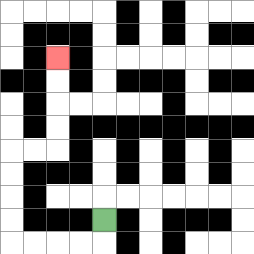{'start': '[4, 9]', 'end': '[2, 2]', 'path_directions': 'D,L,L,L,L,U,U,U,U,R,R,U,U,U,U', 'path_coordinates': '[[4, 9], [4, 10], [3, 10], [2, 10], [1, 10], [0, 10], [0, 9], [0, 8], [0, 7], [0, 6], [1, 6], [2, 6], [2, 5], [2, 4], [2, 3], [2, 2]]'}